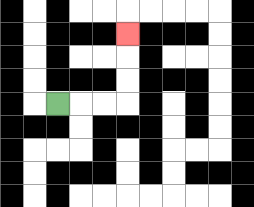{'start': '[2, 4]', 'end': '[5, 1]', 'path_directions': 'R,R,R,U,U,U', 'path_coordinates': '[[2, 4], [3, 4], [4, 4], [5, 4], [5, 3], [5, 2], [5, 1]]'}